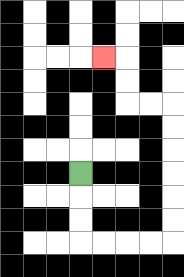{'start': '[3, 7]', 'end': '[4, 2]', 'path_directions': 'D,D,D,R,R,R,R,U,U,U,U,U,U,L,L,U,U,L', 'path_coordinates': '[[3, 7], [3, 8], [3, 9], [3, 10], [4, 10], [5, 10], [6, 10], [7, 10], [7, 9], [7, 8], [7, 7], [7, 6], [7, 5], [7, 4], [6, 4], [5, 4], [5, 3], [5, 2], [4, 2]]'}